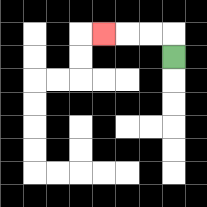{'start': '[7, 2]', 'end': '[4, 1]', 'path_directions': 'U,L,L,L', 'path_coordinates': '[[7, 2], [7, 1], [6, 1], [5, 1], [4, 1]]'}